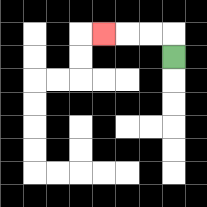{'start': '[7, 2]', 'end': '[4, 1]', 'path_directions': 'U,L,L,L', 'path_coordinates': '[[7, 2], [7, 1], [6, 1], [5, 1], [4, 1]]'}